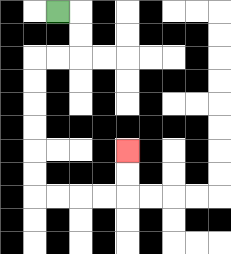{'start': '[2, 0]', 'end': '[5, 6]', 'path_directions': 'R,D,D,L,L,D,D,D,D,D,D,R,R,R,R,U,U', 'path_coordinates': '[[2, 0], [3, 0], [3, 1], [3, 2], [2, 2], [1, 2], [1, 3], [1, 4], [1, 5], [1, 6], [1, 7], [1, 8], [2, 8], [3, 8], [4, 8], [5, 8], [5, 7], [5, 6]]'}